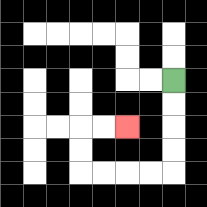{'start': '[7, 3]', 'end': '[5, 5]', 'path_directions': 'D,D,D,D,L,L,L,L,U,U,R,R', 'path_coordinates': '[[7, 3], [7, 4], [7, 5], [7, 6], [7, 7], [6, 7], [5, 7], [4, 7], [3, 7], [3, 6], [3, 5], [4, 5], [5, 5]]'}